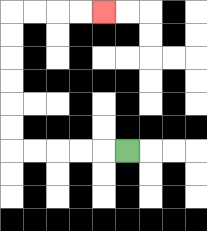{'start': '[5, 6]', 'end': '[4, 0]', 'path_directions': 'L,L,L,L,L,U,U,U,U,U,U,R,R,R,R', 'path_coordinates': '[[5, 6], [4, 6], [3, 6], [2, 6], [1, 6], [0, 6], [0, 5], [0, 4], [0, 3], [0, 2], [0, 1], [0, 0], [1, 0], [2, 0], [3, 0], [4, 0]]'}